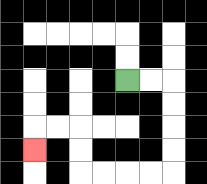{'start': '[5, 3]', 'end': '[1, 6]', 'path_directions': 'R,R,D,D,D,D,L,L,L,L,U,U,L,L,D', 'path_coordinates': '[[5, 3], [6, 3], [7, 3], [7, 4], [7, 5], [7, 6], [7, 7], [6, 7], [5, 7], [4, 7], [3, 7], [3, 6], [3, 5], [2, 5], [1, 5], [1, 6]]'}